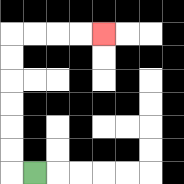{'start': '[1, 7]', 'end': '[4, 1]', 'path_directions': 'L,U,U,U,U,U,U,R,R,R,R', 'path_coordinates': '[[1, 7], [0, 7], [0, 6], [0, 5], [0, 4], [0, 3], [0, 2], [0, 1], [1, 1], [2, 1], [3, 1], [4, 1]]'}